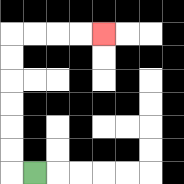{'start': '[1, 7]', 'end': '[4, 1]', 'path_directions': 'L,U,U,U,U,U,U,R,R,R,R', 'path_coordinates': '[[1, 7], [0, 7], [0, 6], [0, 5], [0, 4], [0, 3], [0, 2], [0, 1], [1, 1], [2, 1], [3, 1], [4, 1]]'}